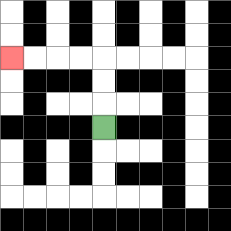{'start': '[4, 5]', 'end': '[0, 2]', 'path_directions': 'U,U,U,L,L,L,L', 'path_coordinates': '[[4, 5], [4, 4], [4, 3], [4, 2], [3, 2], [2, 2], [1, 2], [0, 2]]'}